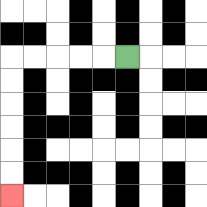{'start': '[5, 2]', 'end': '[0, 8]', 'path_directions': 'L,L,L,L,L,D,D,D,D,D,D', 'path_coordinates': '[[5, 2], [4, 2], [3, 2], [2, 2], [1, 2], [0, 2], [0, 3], [0, 4], [0, 5], [0, 6], [0, 7], [0, 8]]'}